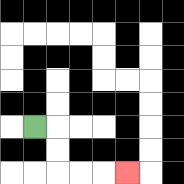{'start': '[1, 5]', 'end': '[5, 7]', 'path_directions': 'R,D,D,R,R,R', 'path_coordinates': '[[1, 5], [2, 5], [2, 6], [2, 7], [3, 7], [4, 7], [5, 7]]'}